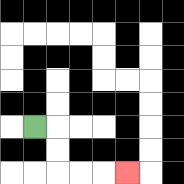{'start': '[1, 5]', 'end': '[5, 7]', 'path_directions': 'R,D,D,R,R,R', 'path_coordinates': '[[1, 5], [2, 5], [2, 6], [2, 7], [3, 7], [4, 7], [5, 7]]'}